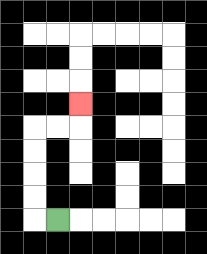{'start': '[2, 9]', 'end': '[3, 4]', 'path_directions': 'L,U,U,U,U,R,R,U', 'path_coordinates': '[[2, 9], [1, 9], [1, 8], [1, 7], [1, 6], [1, 5], [2, 5], [3, 5], [3, 4]]'}